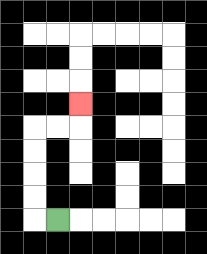{'start': '[2, 9]', 'end': '[3, 4]', 'path_directions': 'L,U,U,U,U,R,R,U', 'path_coordinates': '[[2, 9], [1, 9], [1, 8], [1, 7], [1, 6], [1, 5], [2, 5], [3, 5], [3, 4]]'}